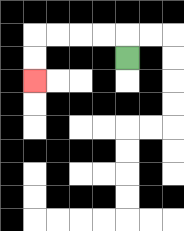{'start': '[5, 2]', 'end': '[1, 3]', 'path_directions': 'U,L,L,L,L,D,D', 'path_coordinates': '[[5, 2], [5, 1], [4, 1], [3, 1], [2, 1], [1, 1], [1, 2], [1, 3]]'}